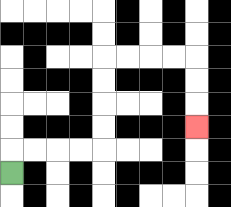{'start': '[0, 7]', 'end': '[8, 5]', 'path_directions': 'U,R,R,R,R,U,U,U,U,R,R,R,R,D,D,D', 'path_coordinates': '[[0, 7], [0, 6], [1, 6], [2, 6], [3, 6], [4, 6], [4, 5], [4, 4], [4, 3], [4, 2], [5, 2], [6, 2], [7, 2], [8, 2], [8, 3], [8, 4], [8, 5]]'}